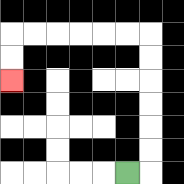{'start': '[5, 7]', 'end': '[0, 3]', 'path_directions': 'R,U,U,U,U,U,U,L,L,L,L,L,L,D,D', 'path_coordinates': '[[5, 7], [6, 7], [6, 6], [6, 5], [6, 4], [6, 3], [6, 2], [6, 1], [5, 1], [4, 1], [3, 1], [2, 1], [1, 1], [0, 1], [0, 2], [0, 3]]'}